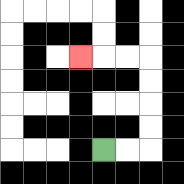{'start': '[4, 6]', 'end': '[3, 2]', 'path_directions': 'R,R,U,U,U,U,L,L,L', 'path_coordinates': '[[4, 6], [5, 6], [6, 6], [6, 5], [6, 4], [6, 3], [6, 2], [5, 2], [4, 2], [3, 2]]'}